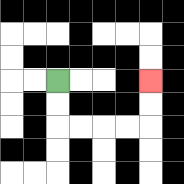{'start': '[2, 3]', 'end': '[6, 3]', 'path_directions': 'D,D,R,R,R,R,U,U', 'path_coordinates': '[[2, 3], [2, 4], [2, 5], [3, 5], [4, 5], [5, 5], [6, 5], [6, 4], [6, 3]]'}